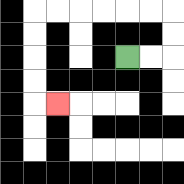{'start': '[5, 2]', 'end': '[2, 4]', 'path_directions': 'R,R,U,U,L,L,L,L,L,L,D,D,D,D,R', 'path_coordinates': '[[5, 2], [6, 2], [7, 2], [7, 1], [7, 0], [6, 0], [5, 0], [4, 0], [3, 0], [2, 0], [1, 0], [1, 1], [1, 2], [1, 3], [1, 4], [2, 4]]'}